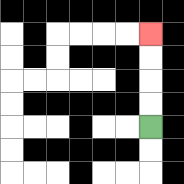{'start': '[6, 5]', 'end': '[6, 1]', 'path_directions': 'U,U,U,U', 'path_coordinates': '[[6, 5], [6, 4], [6, 3], [6, 2], [6, 1]]'}